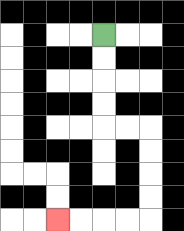{'start': '[4, 1]', 'end': '[2, 9]', 'path_directions': 'D,D,D,D,R,R,D,D,D,D,L,L,L,L', 'path_coordinates': '[[4, 1], [4, 2], [4, 3], [4, 4], [4, 5], [5, 5], [6, 5], [6, 6], [6, 7], [6, 8], [6, 9], [5, 9], [4, 9], [3, 9], [2, 9]]'}